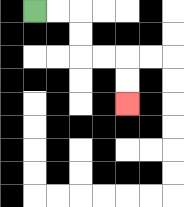{'start': '[1, 0]', 'end': '[5, 4]', 'path_directions': 'R,R,D,D,R,R,D,D', 'path_coordinates': '[[1, 0], [2, 0], [3, 0], [3, 1], [3, 2], [4, 2], [5, 2], [5, 3], [5, 4]]'}